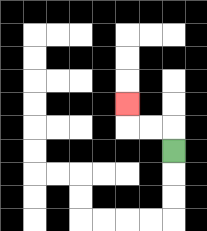{'start': '[7, 6]', 'end': '[5, 4]', 'path_directions': 'U,L,L,U', 'path_coordinates': '[[7, 6], [7, 5], [6, 5], [5, 5], [5, 4]]'}